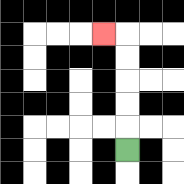{'start': '[5, 6]', 'end': '[4, 1]', 'path_directions': 'U,U,U,U,U,L', 'path_coordinates': '[[5, 6], [5, 5], [5, 4], [5, 3], [5, 2], [5, 1], [4, 1]]'}